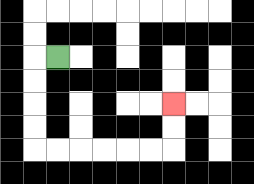{'start': '[2, 2]', 'end': '[7, 4]', 'path_directions': 'L,D,D,D,D,R,R,R,R,R,R,U,U', 'path_coordinates': '[[2, 2], [1, 2], [1, 3], [1, 4], [1, 5], [1, 6], [2, 6], [3, 6], [4, 6], [5, 6], [6, 6], [7, 6], [7, 5], [7, 4]]'}